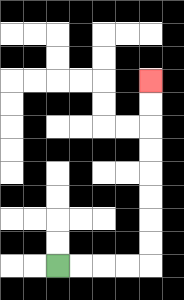{'start': '[2, 11]', 'end': '[6, 3]', 'path_directions': 'R,R,R,R,U,U,U,U,U,U,U,U', 'path_coordinates': '[[2, 11], [3, 11], [4, 11], [5, 11], [6, 11], [6, 10], [6, 9], [6, 8], [6, 7], [6, 6], [6, 5], [6, 4], [6, 3]]'}